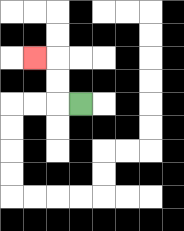{'start': '[3, 4]', 'end': '[1, 2]', 'path_directions': 'L,U,U,L', 'path_coordinates': '[[3, 4], [2, 4], [2, 3], [2, 2], [1, 2]]'}